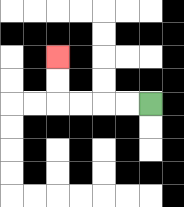{'start': '[6, 4]', 'end': '[2, 2]', 'path_directions': 'L,L,L,L,U,U', 'path_coordinates': '[[6, 4], [5, 4], [4, 4], [3, 4], [2, 4], [2, 3], [2, 2]]'}